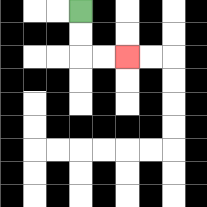{'start': '[3, 0]', 'end': '[5, 2]', 'path_directions': 'D,D,R,R', 'path_coordinates': '[[3, 0], [3, 1], [3, 2], [4, 2], [5, 2]]'}